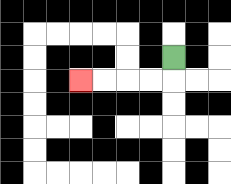{'start': '[7, 2]', 'end': '[3, 3]', 'path_directions': 'D,L,L,L,L', 'path_coordinates': '[[7, 2], [7, 3], [6, 3], [5, 3], [4, 3], [3, 3]]'}